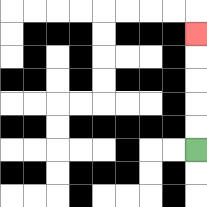{'start': '[8, 6]', 'end': '[8, 1]', 'path_directions': 'U,U,U,U,U', 'path_coordinates': '[[8, 6], [8, 5], [8, 4], [8, 3], [8, 2], [8, 1]]'}